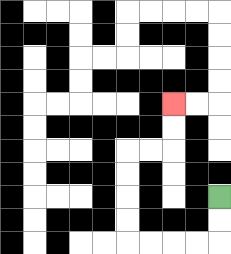{'start': '[9, 8]', 'end': '[7, 4]', 'path_directions': 'D,D,L,L,L,L,U,U,U,U,R,R,U,U', 'path_coordinates': '[[9, 8], [9, 9], [9, 10], [8, 10], [7, 10], [6, 10], [5, 10], [5, 9], [5, 8], [5, 7], [5, 6], [6, 6], [7, 6], [7, 5], [7, 4]]'}